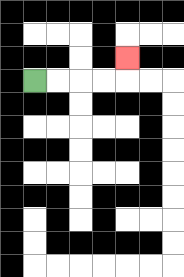{'start': '[1, 3]', 'end': '[5, 2]', 'path_directions': 'R,R,R,R,U', 'path_coordinates': '[[1, 3], [2, 3], [3, 3], [4, 3], [5, 3], [5, 2]]'}